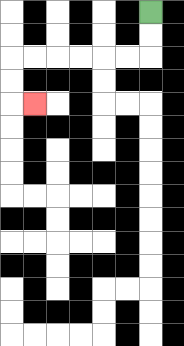{'start': '[6, 0]', 'end': '[1, 4]', 'path_directions': 'D,D,L,L,L,L,L,L,D,D,R', 'path_coordinates': '[[6, 0], [6, 1], [6, 2], [5, 2], [4, 2], [3, 2], [2, 2], [1, 2], [0, 2], [0, 3], [0, 4], [1, 4]]'}